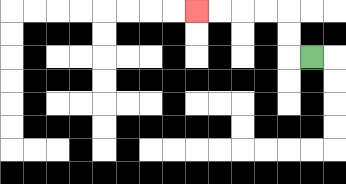{'start': '[13, 2]', 'end': '[8, 0]', 'path_directions': 'L,U,U,L,L,L,L', 'path_coordinates': '[[13, 2], [12, 2], [12, 1], [12, 0], [11, 0], [10, 0], [9, 0], [8, 0]]'}